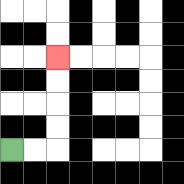{'start': '[0, 6]', 'end': '[2, 2]', 'path_directions': 'R,R,U,U,U,U', 'path_coordinates': '[[0, 6], [1, 6], [2, 6], [2, 5], [2, 4], [2, 3], [2, 2]]'}